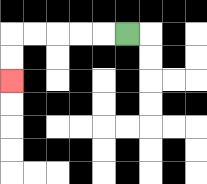{'start': '[5, 1]', 'end': '[0, 3]', 'path_directions': 'L,L,L,L,L,D,D', 'path_coordinates': '[[5, 1], [4, 1], [3, 1], [2, 1], [1, 1], [0, 1], [0, 2], [0, 3]]'}